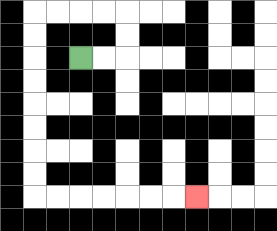{'start': '[3, 2]', 'end': '[8, 8]', 'path_directions': 'R,R,U,U,L,L,L,L,D,D,D,D,D,D,D,D,R,R,R,R,R,R,R', 'path_coordinates': '[[3, 2], [4, 2], [5, 2], [5, 1], [5, 0], [4, 0], [3, 0], [2, 0], [1, 0], [1, 1], [1, 2], [1, 3], [1, 4], [1, 5], [1, 6], [1, 7], [1, 8], [2, 8], [3, 8], [4, 8], [5, 8], [6, 8], [7, 8], [8, 8]]'}